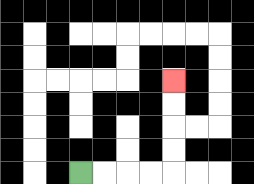{'start': '[3, 7]', 'end': '[7, 3]', 'path_directions': 'R,R,R,R,U,U,U,U', 'path_coordinates': '[[3, 7], [4, 7], [5, 7], [6, 7], [7, 7], [7, 6], [7, 5], [7, 4], [7, 3]]'}